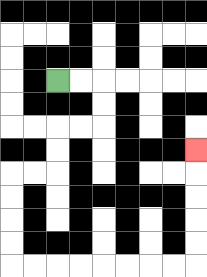{'start': '[2, 3]', 'end': '[8, 6]', 'path_directions': 'R,R,D,D,L,L,D,D,L,L,D,D,D,D,R,R,R,R,R,R,R,R,U,U,U,U,U', 'path_coordinates': '[[2, 3], [3, 3], [4, 3], [4, 4], [4, 5], [3, 5], [2, 5], [2, 6], [2, 7], [1, 7], [0, 7], [0, 8], [0, 9], [0, 10], [0, 11], [1, 11], [2, 11], [3, 11], [4, 11], [5, 11], [6, 11], [7, 11], [8, 11], [8, 10], [8, 9], [8, 8], [8, 7], [8, 6]]'}